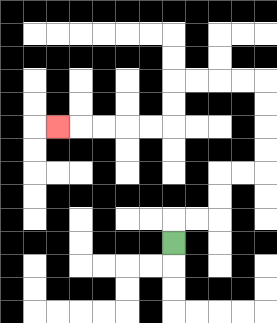{'start': '[7, 10]', 'end': '[2, 5]', 'path_directions': 'U,R,R,U,U,R,R,U,U,U,U,L,L,L,L,D,D,L,L,L,L,L', 'path_coordinates': '[[7, 10], [7, 9], [8, 9], [9, 9], [9, 8], [9, 7], [10, 7], [11, 7], [11, 6], [11, 5], [11, 4], [11, 3], [10, 3], [9, 3], [8, 3], [7, 3], [7, 4], [7, 5], [6, 5], [5, 5], [4, 5], [3, 5], [2, 5]]'}